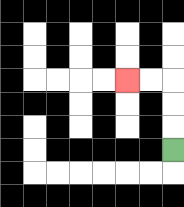{'start': '[7, 6]', 'end': '[5, 3]', 'path_directions': 'U,U,U,L,L', 'path_coordinates': '[[7, 6], [7, 5], [7, 4], [7, 3], [6, 3], [5, 3]]'}